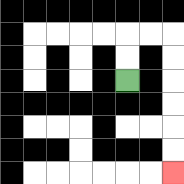{'start': '[5, 3]', 'end': '[7, 7]', 'path_directions': 'U,U,R,R,D,D,D,D,D,D', 'path_coordinates': '[[5, 3], [5, 2], [5, 1], [6, 1], [7, 1], [7, 2], [7, 3], [7, 4], [7, 5], [7, 6], [7, 7]]'}